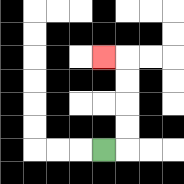{'start': '[4, 6]', 'end': '[4, 2]', 'path_directions': 'R,U,U,U,U,L', 'path_coordinates': '[[4, 6], [5, 6], [5, 5], [5, 4], [5, 3], [5, 2], [4, 2]]'}